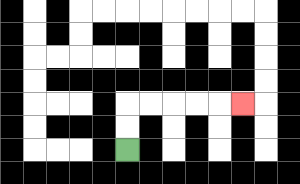{'start': '[5, 6]', 'end': '[10, 4]', 'path_directions': 'U,U,R,R,R,R,R', 'path_coordinates': '[[5, 6], [5, 5], [5, 4], [6, 4], [7, 4], [8, 4], [9, 4], [10, 4]]'}